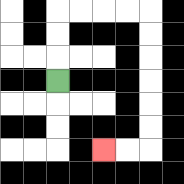{'start': '[2, 3]', 'end': '[4, 6]', 'path_directions': 'U,U,U,R,R,R,R,D,D,D,D,D,D,L,L', 'path_coordinates': '[[2, 3], [2, 2], [2, 1], [2, 0], [3, 0], [4, 0], [5, 0], [6, 0], [6, 1], [6, 2], [6, 3], [6, 4], [6, 5], [6, 6], [5, 6], [4, 6]]'}